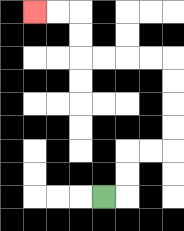{'start': '[4, 8]', 'end': '[1, 0]', 'path_directions': 'R,U,U,R,R,U,U,U,U,L,L,L,L,U,U,L,L', 'path_coordinates': '[[4, 8], [5, 8], [5, 7], [5, 6], [6, 6], [7, 6], [7, 5], [7, 4], [7, 3], [7, 2], [6, 2], [5, 2], [4, 2], [3, 2], [3, 1], [3, 0], [2, 0], [1, 0]]'}